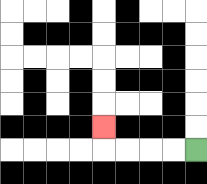{'start': '[8, 6]', 'end': '[4, 5]', 'path_directions': 'L,L,L,L,U', 'path_coordinates': '[[8, 6], [7, 6], [6, 6], [5, 6], [4, 6], [4, 5]]'}